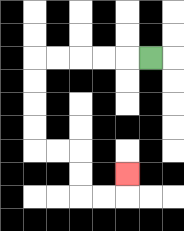{'start': '[6, 2]', 'end': '[5, 7]', 'path_directions': 'L,L,L,L,L,D,D,D,D,R,R,D,D,R,R,U', 'path_coordinates': '[[6, 2], [5, 2], [4, 2], [3, 2], [2, 2], [1, 2], [1, 3], [1, 4], [1, 5], [1, 6], [2, 6], [3, 6], [3, 7], [3, 8], [4, 8], [5, 8], [5, 7]]'}